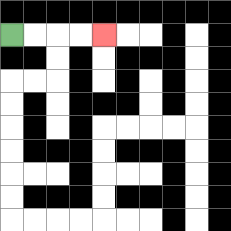{'start': '[0, 1]', 'end': '[4, 1]', 'path_directions': 'R,R,R,R', 'path_coordinates': '[[0, 1], [1, 1], [2, 1], [3, 1], [4, 1]]'}